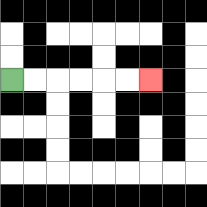{'start': '[0, 3]', 'end': '[6, 3]', 'path_directions': 'R,R,R,R,R,R', 'path_coordinates': '[[0, 3], [1, 3], [2, 3], [3, 3], [4, 3], [5, 3], [6, 3]]'}